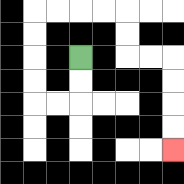{'start': '[3, 2]', 'end': '[7, 6]', 'path_directions': 'D,D,L,L,U,U,U,U,R,R,R,R,D,D,R,R,D,D,D,D', 'path_coordinates': '[[3, 2], [3, 3], [3, 4], [2, 4], [1, 4], [1, 3], [1, 2], [1, 1], [1, 0], [2, 0], [3, 0], [4, 0], [5, 0], [5, 1], [5, 2], [6, 2], [7, 2], [7, 3], [7, 4], [7, 5], [7, 6]]'}